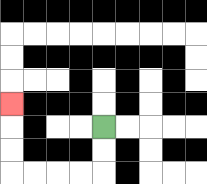{'start': '[4, 5]', 'end': '[0, 4]', 'path_directions': 'D,D,L,L,L,L,U,U,U', 'path_coordinates': '[[4, 5], [4, 6], [4, 7], [3, 7], [2, 7], [1, 7], [0, 7], [0, 6], [0, 5], [0, 4]]'}